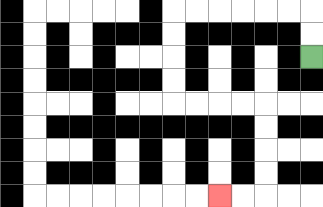{'start': '[13, 2]', 'end': '[9, 8]', 'path_directions': 'U,U,L,L,L,L,L,L,D,D,D,D,R,R,R,R,D,D,D,D,L,L', 'path_coordinates': '[[13, 2], [13, 1], [13, 0], [12, 0], [11, 0], [10, 0], [9, 0], [8, 0], [7, 0], [7, 1], [7, 2], [7, 3], [7, 4], [8, 4], [9, 4], [10, 4], [11, 4], [11, 5], [11, 6], [11, 7], [11, 8], [10, 8], [9, 8]]'}